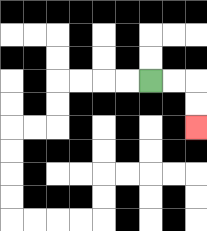{'start': '[6, 3]', 'end': '[8, 5]', 'path_directions': 'R,R,D,D', 'path_coordinates': '[[6, 3], [7, 3], [8, 3], [8, 4], [8, 5]]'}